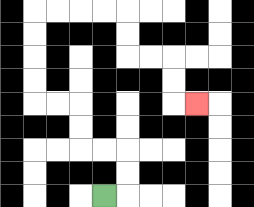{'start': '[4, 8]', 'end': '[8, 4]', 'path_directions': 'R,U,U,L,L,U,U,L,L,U,U,U,U,R,R,R,R,D,D,R,R,D,D,R', 'path_coordinates': '[[4, 8], [5, 8], [5, 7], [5, 6], [4, 6], [3, 6], [3, 5], [3, 4], [2, 4], [1, 4], [1, 3], [1, 2], [1, 1], [1, 0], [2, 0], [3, 0], [4, 0], [5, 0], [5, 1], [5, 2], [6, 2], [7, 2], [7, 3], [7, 4], [8, 4]]'}